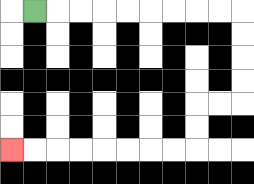{'start': '[1, 0]', 'end': '[0, 6]', 'path_directions': 'R,R,R,R,R,R,R,R,R,D,D,D,D,L,L,D,D,L,L,L,L,L,L,L,L', 'path_coordinates': '[[1, 0], [2, 0], [3, 0], [4, 0], [5, 0], [6, 0], [7, 0], [8, 0], [9, 0], [10, 0], [10, 1], [10, 2], [10, 3], [10, 4], [9, 4], [8, 4], [8, 5], [8, 6], [7, 6], [6, 6], [5, 6], [4, 6], [3, 6], [2, 6], [1, 6], [0, 6]]'}